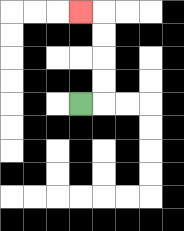{'start': '[3, 4]', 'end': '[3, 0]', 'path_directions': 'R,U,U,U,U,L', 'path_coordinates': '[[3, 4], [4, 4], [4, 3], [4, 2], [4, 1], [4, 0], [3, 0]]'}